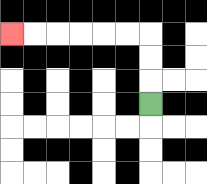{'start': '[6, 4]', 'end': '[0, 1]', 'path_directions': 'U,U,U,L,L,L,L,L,L', 'path_coordinates': '[[6, 4], [6, 3], [6, 2], [6, 1], [5, 1], [4, 1], [3, 1], [2, 1], [1, 1], [0, 1]]'}